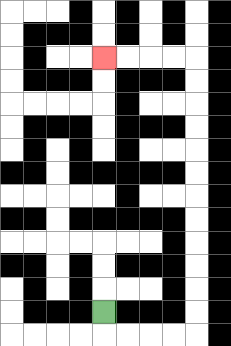{'start': '[4, 13]', 'end': '[4, 2]', 'path_directions': 'D,R,R,R,R,U,U,U,U,U,U,U,U,U,U,U,U,L,L,L,L', 'path_coordinates': '[[4, 13], [4, 14], [5, 14], [6, 14], [7, 14], [8, 14], [8, 13], [8, 12], [8, 11], [8, 10], [8, 9], [8, 8], [8, 7], [8, 6], [8, 5], [8, 4], [8, 3], [8, 2], [7, 2], [6, 2], [5, 2], [4, 2]]'}